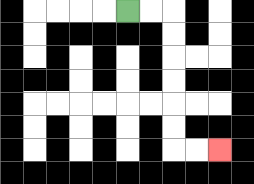{'start': '[5, 0]', 'end': '[9, 6]', 'path_directions': 'R,R,D,D,D,D,D,D,R,R', 'path_coordinates': '[[5, 0], [6, 0], [7, 0], [7, 1], [7, 2], [7, 3], [7, 4], [7, 5], [7, 6], [8, 6], [9, 6]]'}